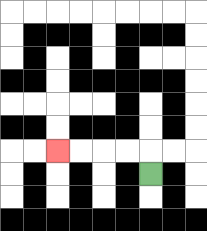{'start': '[6, 7]', 'end': '[2, 6]', 'path_directions': 'U,L,L,L,L', 'path_coordinates': '[[6, 7], [6, 6], [5, 6], [4, 6], [3, 6], [2, 6]]'}